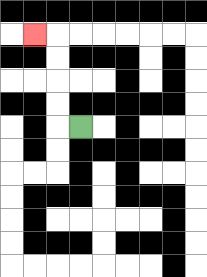{'start': '[3, 5]', 'end': '[1, 1]', 'path_directions': 'L,U,U,U,U,L', 'path_coordinates': '[[3, 5], [2, 5], [2, 4], [2, 3], [2, 2], [2, 1], [1, 1]]'}